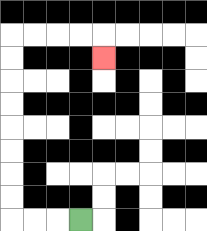{'start': '[3, 9]', 'end': '[4, 2]', 'path_directions': 'L,L,L,U,U,U,U,U,U,U,U,R,R,R,R,D', 'path_coordinates': '[[3, 9], [2, 9], [1, 9], [0, 9], [0, 8], [0, 7], [0, 6], [0, 5], [0, 4], [0, 3], [0, 2], [0, 1], [1, 1], [2, 1], [3, 1], [4, 1], [4, 2]]'}